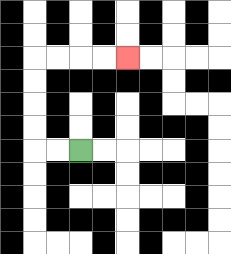{'start': '[3, 6]', 'end': '[5, 2]', 'path_directions': 'L,L,U,U,U,U,R,R,R,R', 'path_coordinates': '[[3, 6], [2, 6], [1, 6], [1, 5], [1, 4], [1, 3], [1, 2], [2, 2], [3, 2], [4, 2], [5, 2]]'}